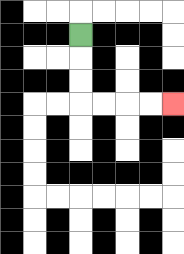{'start': '[3, 1]', 'end': '[7, 4]', 'path_directions': 'D,D,D,R,R,R,R', 'path_coordinates': '[[3, 1], [3, 2], [3, 3], [3, 4], [4, 4], [5, 4], [6, 4], [7, 4]]'}